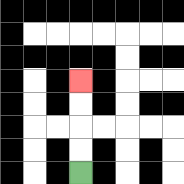{'start': '[3, 7]', 'end': '[3, 3]', 'path_directions': 'U,U,U,U', 'path_coordinates': '[[3, 7], [3, 6], [3, 5], [3, 4], [3, 3]]'}